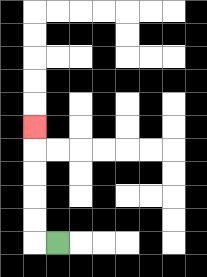{'start': '[2, 10]', 'end': '[1, 5]', 'path_directions': 'L,U,U,U,U,U', 'path_coordinates': '[[2, 10], [1, 10], [1, 9], [1, 8], [1, 7], [1, 6], [1, 5]]'}